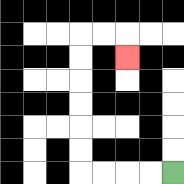{'start': '[7, 7]', 'end': '[5, 2]', 'path_directions': 'L,L,L,L,U,U,U,U,U,U,R,R,D', 'path_coordinates': '[[7, 7], [6, 7], [5, 7], [4, 7], [3, 7], [3, 6], [3, 5], [3, 4], [3, 3], [3, 2], [3, 1], [4, 1], [5, 1], [5, 2]]'}